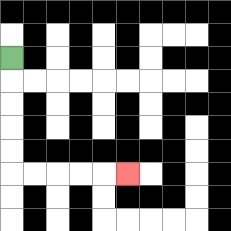{'start': '[0, 2]', 'end': '[5, 7]', 'path_directions': 'D,D,D,D,D,R,R,R,R,R', 'path_coordinates': '[[0, 2], [0, 3], [0, 4], [0, 5], [0, 6], [0, 7], [1, 7], [2, 7], [3, 7], [4, 7], [5, 7]]'}